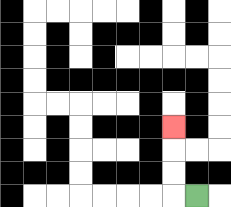{'start': '[8, 8]', 'end': '[7, 5]', 'path_directions': 'L,U,U,U', 'path_coordinates': '[[8, 8], [7, 8], [7, 7], [7, 6], [7, 5]]'}